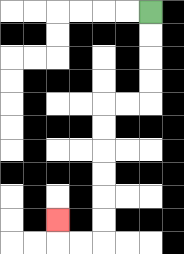{'start': '[6, 0]', 'end': '[2, 9]', 'path_directions': 'D,D,D,D,L,L,D,D,D,D,D,D,L,L,U', 'path_coordinates': '[[6, 0], [6, 1], [6, 2], [6, 3], [6, 4], [5, 4], [4, 4], [4, 5], [4, 6], [4, 7], [4, 8], [4, 9], [4, 10], [3, 10], [2, 10], [2, 9]]'}